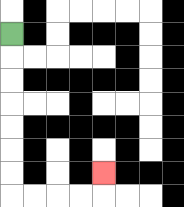{'start': '[0, 1]', 'end': '[4, 7]', 'path_directions': 'D,D,D,D,D,D,D,R,R,R,R,U', 'path_coordinates': '[[0, 1], [0, 2], [0, 3], [0, 4], [0, 5], [0, 6], [0, 7], [0, 8], [1, 8], [2, 8], [3, 8], [4, 8], [4, 7]]'}